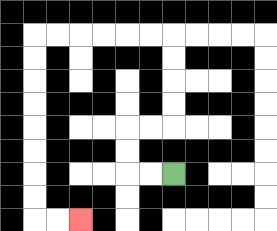{'start': '[7, 7]', 'end': '[3, 9]', 'path_directions': 'L,L,U,U,R,R,U,U,U,U,L,L,L,L,L,L,D,D,D,D,D,D,D,D,R,R', 'path_coordinates': '[[7, 7], [6, 7], [5, 7], [5, 6], [5, 5], [6, 5], [7, 5], [7, 4], [7, 3], [7, 2], [7, 1], [6, 1], [5, 1], [4, 1], [3, 1], [2, 1], [1, 1], [1, 2], [1, 3], [1, 4], [1, 5], [1, 6], [1, 7], [1, 8], [1, 9], [2, 9], [3, 9]]'}